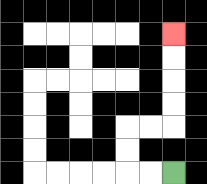{'start': '[7, 7]', 'end': '[7, 1]', 'path_directions': 'L,L,U,U,R,R,U,U,U,U', 'path_coordinates': '[[7, 7], [6, 7], [5, 7], [5, 6], [5, 5], [6, 5], [7, 5], [7, 4], [7, 3], [7, 2], [7, 1]]'}